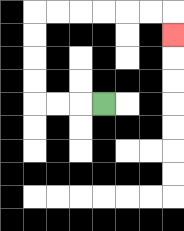{'start': '[4, 4]', 'end': '[7, 1]', 'path_directions': 'L,L,L,U,U,U,U,R,R,R,R,R,R,D', 'path_coordinates': '[[4, 4], [3, 4], [2, 4], [1, 4], [1, 3], [1, 2], [1, 1], [1, 0], [2, 0], [3, 0], [4, 0], [5, 0], [6, 0], [7, 0], [7, 1]]'}